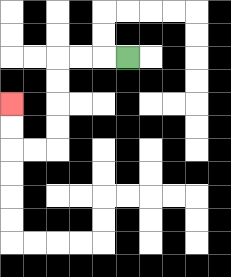{'start': '[5, 2]', 'end': '[0, 4]', 'path_directions': 'L,L,L,D,D,D,D,L,L,U,U', 'path_coordinates': '[[5, 2], [4, 2], [3, 2], [2, 2], [2, 3], [2, 4], [2, 5], [2, 6], [1, 6], [0, 6], [0, 5], [0, 4]]'}